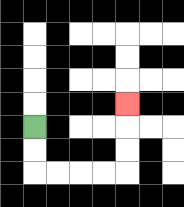{'start': '[1, 5]', 'end': '[5, 4]', 'path_directions': 'D,D,R,R,R,R,U,U,U', 'path_coordinates': '[[1, 5], [1, 6], [1, 7], [2, 7], [3, 7], [4, 7], [5, 7], [5, 6], [5, 5], [5, 4]]'}